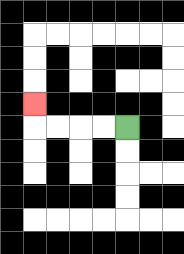{'start': '[5, 5]', 'end': '[1, 4]', 'path_directions': 'L,L,L,L,U', 'path_coordinates': '[[5, 5], [4, 5], [3, 5], [2, 5], [1, 5], [1, 4]]'}